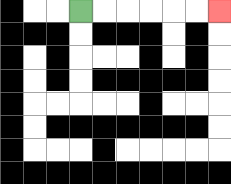{'start': '[3, 0]', 'end': '[9, 0]', 'path_directions': 'R,R,R,R,R,R', 'path_coordinates': '[[3, 0], [4, 0], [5, 0], [6, 0], [7, 0], [8, 0], [9, 0]]'}